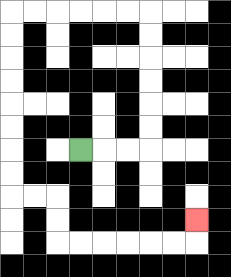{'start': '[3, 6]', 'end': '[8, 9]', 'path_directions': 'R,R,R,U,U,U,U,U,U,L,L,L,L,L,L,D,D,D,D,D,D,D,D,R,R,D,D,R,R,R,R,R,R,U', 'path_coordinates': '[[3, 6], [4, 6], [5, 6], [6, 6], [6, 5], [6, 4], [6, 3], [6, 2], [6, 1], [6, 0], [5, 0], [4, 0], [3, 0], [2, 0], [1, 0], [0, 0], [0, 1], [0, 2], [0, 3], [0, 4], [0, 5], [0, 6], [0, 7], [0, 8], [1, 8], [2, 8], [2, 9], [2, 10], [3, 10], [4, 10], [5, 10], [6, 10], [7, 10], [8, 10], [8, 9]]'}